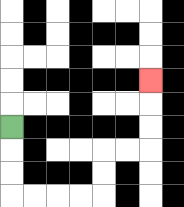{'start': '[0, 5]', 'end': '[6, 3]', 'path_directions': 'D,D,D,R,R,R,R,U,U,R,R,U,U,U', 'path_coordinates': '[[0, 5], [0, 6], [0, 7], [0, 8], [1, 8], [2, 8], [3, 8], [4, 8], [4, 7], [4, 6], [5, 6], [6, 6], [6, 5], [6, 4], [6, 3]]'}